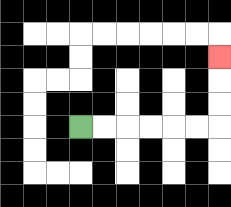{'start': '[3, 5]', 'end': '[9, 2]', 'path_directions': 'R,R,R,R,R,R,U,U,U', 'path_coordinates': '[[3, 5], [4, 5], [5, 5], [6, 5], [7, 5], [8, 5], [9, 5], [9, 4], [9, 3], [9, 2]]'}